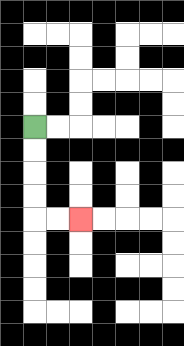{'start': '[1, 5]', 'end': '[3, 9]', 'path_directions': 'D,D,D,D,R,R', 'path_coordinates': '[[1, 5], [1, 6], [1, 7], [1, 8], [1, 9], [2, 9], [3, 9]]'}